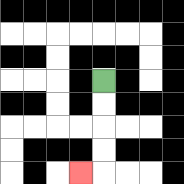{'start': '[4, 3]', 'end': '[3, 7]', 'path_directions': 'D,D,D,D,L', 'path_coordinates': '[[4, 3], [4, 4], [4, 5], [4, 6], [4, 7], [3, 7]]'}